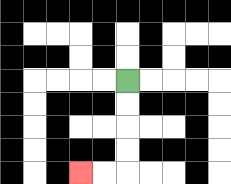{'start': '[5, 3]', 'end': '[3, 7]', 'path_directions': 'D,D,D,D,L,L', 'path_coordinates': '[[5, 3], [5, 4], [5, 5], [5, 6], [5, 7], [4, 7], [3, 7]]'}